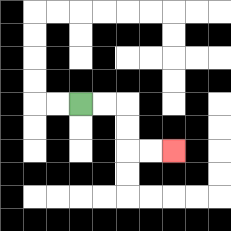{'start': '[3, 4]', 'end': '[7, 6]', 'path_directions': 'R,R,D,D,R,R', 'path_coordinates': '[[3, 4], [4, 4], [5, 4], [5, 5], [5, 6], [6, 6], [7, 6]]'}